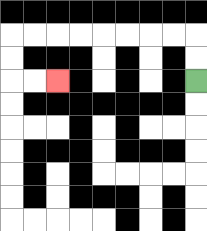{'start': '[8, 3]', 'end': '[2, 3]', 'path_directions': 'U,U,L,L,L,L,L,L,L,L,D,D,R,R', 'path_coordinates': '[[8, 3], [8, 2], [8, 1], [7, 1], [6, 1], [5, 1], [4, 1], [3, 1], [2, 1], [1, 1], [0, 1], [0, 2], [0, 3], [1, 3], [2, 3]]'}